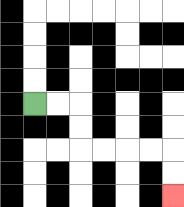{'start': '[1, 4]', 'end': '[7, 8]', 'path_directions': 'R,R,D,D,R,R,R,R,D,D', 'path_coordinates': '[[1, 4], [2, 4], [3, 4], [3, 5], [3, 6], [4, 6], [5, 6], [6, 6], [7, 6], [7, 7], [7, 8]]'}